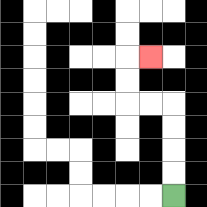{'start': '[7, 8]', 'end': '[6, 2]', 'path_directions': 'U,U,U,U,L,L,U,U,R', 'path_coordinates': '[[7, 8], [7, 7], [7, 6], [7, 5], [7, 4], [6, 4], [5, 4], [5, 3], [5, 2], [6, 2]]'}